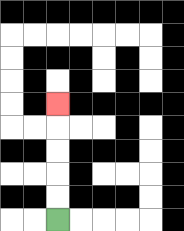{'start': '[2, 9]', 'end': '[2, 4]', 'path_directions': 'U,U,U,U,U', 'path_coordinates': '[[2, 9], [2, 8], [2, 7], [2, 6], [2, 5], [2, 4]]'}